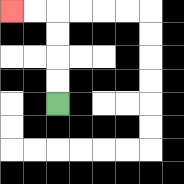{'start': '[2, 4]', 'end': '[0, 0]', 'path_directions': 'U,U,U,U,L,L', 'path_coordinates': '[[2, 4], [2, 3], [2, 2], [2, 1], [2, 0], [1, 0], [0, 0]]'}